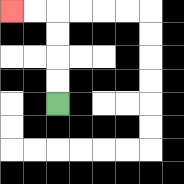{'start': '[2, 4]', 'end': '[0, 0]', 'path_directions': 'U,U,U,U,L,L', 'path_coordinates': '[[2, 4], [2, 3], [2, 2], [2, 1], [2, 0], [1, 0], [0, 0]]'}